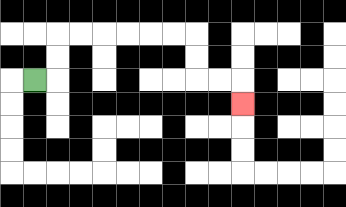{'start': '[1, 3]', 'end': '[10, 4]', 'path_directions': 'R,U,U,R,R,R,R,R,R,D,D,R,R,D', 'path_coordinates': '[[1, 3], [2, 3], [2, 2], [2, 1], [3, 1], [4, 1], [5, 1], [6, 1], [7, 1], [8, 1], [8, 2], [8, 3], [9, 3], [10, 3], [10, 4]]'}